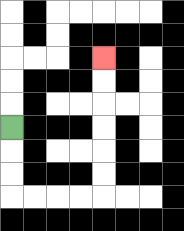{'start': '[0, 5]', 'end': '[4, 2]', 'path_directions': 'D,D,D,R,R,R,R,U,U,U,U,U,U', 'path_coordinates': '[[0, 5], [0, 6], [0, 7], [0, 8], [1, 8], [2, 8], [3, 8], [4, 8], [4, 7], [4, 6], [4, 5], [4, 4], [4, 3], [4, 2]]'}